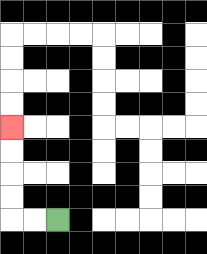{'start': '[2, 9]', 'end': '[0, 5]', 'path_directions': 'L,L,U,U,U,U', 'path_coordinates': '[[2, 9], [1, 9], [0, 9], [0, 8], [0, 7], [0, 6], [0, 5]]'}